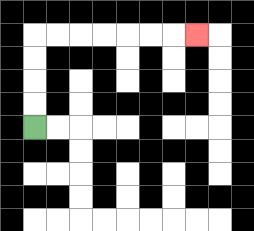{'start': '[1, 5]', 'end': '[8, 1]', 'path_directions': 'U,U,U,U,R,R,R,R,R,R,R', 'path_coordinates': '[[1, 5], [1, 4], [1, 3], [1, 2], [1, 1], [2, 1], [3, 1], [4, 1], [5, 1], [6, 1], [7, 1], [8, 1]]'}